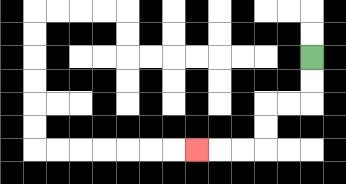{'start': '[13, 2]', 'end': '[8, 6]', 'path_directions': 'D,D,L,L,D,D,L,L,L', 'path_coordinates': '[[13, 2], [13, 3], [13, 4], [12, 4], [11, 4], [11, 5], [11, 6], [10, 6], [9, 6], [8, 6]]'}